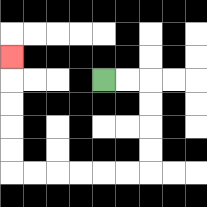{'start': '[4, 3]', 'end': '[0, 2]', 'path_directions': 'R,R,D,D,D,D,L,L,L,L,L,L,U,U,U,U,U', 'path_coordinates': '[[4, 3], [5, 3], [6, 3], [6, 4], [6, 5], [6, 6], [6, 7], [5, 7], [4, 7], [3, 7], [2, 7], [1, 7], [0, 7], [0, 6], [0, 5], [0, 4], [0, 3], [0, 2]]'}